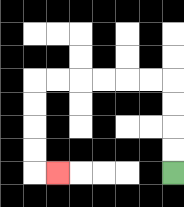{'start': '[7, 7]', 'end': '[2, 7]', 'path_directions': 'U,U,U,U,L,L,L,L,L,L,D,D,D,D,R', 'path_coordinates': '[[7, 7], [7, 6], [7, 5], [7, 4], [7, 3], [6, 3], [5, 3], [4, 3], [3, 3], [2, 3], [1, 3], [1, 4], [1, 5], [1, 6], [1, 7], [2, 7]]'}